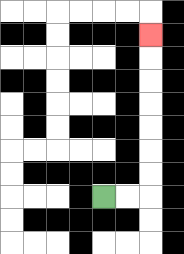{'start': '[4, 8]', 'end': '[6, 1]', 'path_directions': 'R,R,U,U,U,U,U,U,U', 'path_coordinates': '[[4, 8], [5, 8], [6, 8], [6, 7], [6, 6], [6, 5], [6, 4], [6, 3], [6, 2], [6, 1]]'}